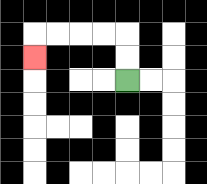{'start': '[5, 3]', 'end': '[1, 2]', 'path_directions': 'U,U,L,L,L,L,D', 'path_coordinates': '[[5, 3], [5, 2], [5, 1], [4, 1], [3, 1], [2, 1], [1, 1], [1, 2]]'}